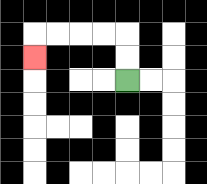{'start': '[5, 3]', 'end': '[1, 2]', 'path_directions': 'U,U,L,L,L,L,D', 'path_coordinates': '[[5, 3], [5, 2], [5, 1], [4, 1], [3, 1], [2, 1], [1, 1], [1, 2]]'}